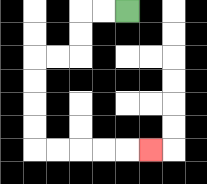{'start': '[5, 0]', 'end': '[6, 6]', 'path_directions': 'L,L,D,D,L,L,D,D,D,D,R,R,R,R,R', 'path_coordinates': '[[5, 0], [4, 0], [3, 0], [3, 1], [3, 2], [2, 2], [1, 2], [1, 3], [1, 4], [1, 5], [1, 6], [2, 6], [3, 6], [4, 6], [5, 6], [6, 6]]'}